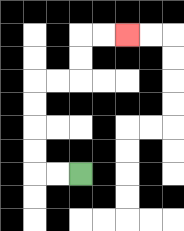{'start': '[3, 7]', 'end': '[5, 1]', 'path_directions': 'L,L,U,U,U,U,R,R,U,U,R,R', 'path_coordinates': '[[3, 7], [2, 7], [1, 7], [1, 6], [1, 5], [1, 4], [1, 3], [2, 3], [3, 3], [3, 2], [3, 1], [4, 1], [5, 1]]'}